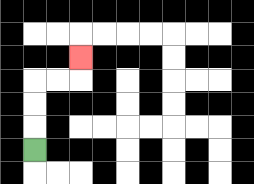{'start': '[1, 6]', 'end': '[3, 2]', 'path_directions': 'U,U,U,R,R,U', 'path_coordinates': '[[1, 6], [1, 5], [1, 4], [1, 3], [2, 3], [3, 3], [3, 2]]'}